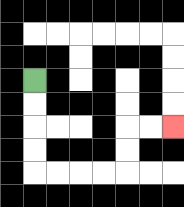{'start': '[1, 3]', 'end': '[7, 5]', 'path_directions': 'D,D,D,D,R,R,R,R,U,U,R,R', 'path_coordinates': '[[1, 3], [1, 4], [1, 5], [1, 6], [1, 7], [2, 7], [3, 7], [4, 7], [5, 7], [5, 6], [5, 5], [6, 5], [7, 5]]'}